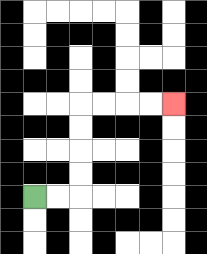{'start': '[1, 8]', 'end': '[7, 4]', 'path_directions': 'R,R,U,U,U,U,R,R,R,R', 'path_coordinates': '[[1, 8], [2, 8], [3, 8], [3, 7], [3, 6], [3, 5], [3, 4], [4, 4], [5, 4], [6, 4], [7, 4]]'}